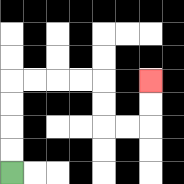{'start': '[0, 7]', 'end': '[6, 3]', 'path_directions': 'U,U,U,U,R,R,R,R,D,D,R,R,U,U', 'path_coordinates': '[[0, 7], [0, 6], [0, 5], [0, 4], [0, 3], [1, 3], [2, 3], [3, 3], [4, 3], [4, 4], [4, 5], [5, 5], [6, 5], [6, 4], [6, 3]]'}